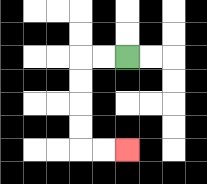{'start': '[5, 2]', 'end': '[5, 6]', 'path_directions': 'L,L,D,D,D,D,R,R', 'path_coordinates': '[[5, 2], [4, 2], [3, 2], [3, 3], [3, 4], [3, 5], [3, 6], [4, 6], [5, 6]]'}